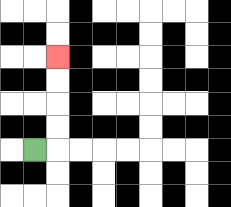{'start': '[1, 6]', 'end': '[2, 2]', 'path_directions': 'R,U,U,U,U', 'path_coordinates': '[[1, 6], [2, 6], [2, 5], [2, 4], [2, 3], [2, 2]]'}